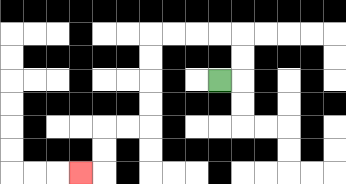{'start': '[9, 3]', 'end': '[3, 7]', 'path_directions': 'R,U,U,L,L,L,L,D,D,D,D,L,L,D,D,L', 'path_coordinates': '[[9, 3], [10, 3], [10, 2], [10, 1], [9, 1], [8, 1], [7, 1], [6, 1], [6, 2], [6, 3], [6, 4], [6, 5], [5, 5], [4, 5], [4, 6], [4, 7], [3, 7]]'}